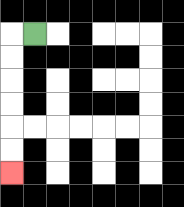{'start': '[1, 1]', 'end': '[0, 7]', 'path_directions': 'L,D,D,D,D,D,D', 'path_coordinates': '[[1, 1], [0, 1], [0, 2], [0, 3], [0, 4], [0, 5], [0, 6], [0, 7]]'}